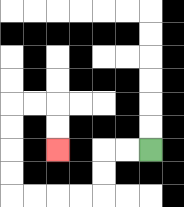{'start': '[6, 6]', 'end': '[2, 6]', 'path_directions': 'L,L,D,D,L,L,L,L,U,U,U,U,R,R,D,D', 'path_coordinates': '[[6, 6], [5, 6], [4, 6], [4, 7], [4, 8], [3, 8], [2, 8], [1, 8], [0, 8], [0, 7], [0, 6], [0, 5], [0, 4], [1, 4], [2, 4], [2, 5], [2, 6]]'}